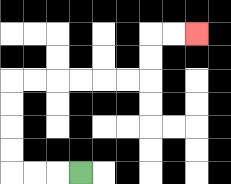{'start': '[3, 7]', 'end': '[8, 1]', 'path_directions': 'L,L,L,U,U,U,U,R,R,R,R,R,R,U,U,R,R', 'path_coordinates': '[[3, 7], [2, 7], [1, 7], [0, 7], [0, 6], [0, 5], [0, 4], [0, 3], [1, 3], [2, 3], [3, 3], [4, 3], [5, 3], [6, 3], [6, 2], [6, 1], [7, 1], [8, 1]]'}